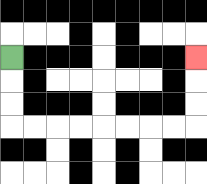{'start': '[0, 2]', 'end': '[8, 2]', 'path_directions': 'D,D,D,R,R,R,R,R,R,R,R,U,U,U', 'path_coordinates': '[[0, 2], [0, 3], [0, 4], [0, 5], [1, 5], [2, 5], [3, 5], [4, 5], [5, 5], [6, 5], [7, 5], [8, 5], [8, 4], [8, 3], [8, 2]]'}